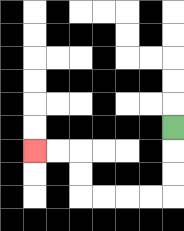{'start': '[7, 5]', 'end': '[1, 6]', 'path_directions': 'D,D,D,L,L,L,L,U,U,L,L', 'path_coordinates': '[[7, 5], [7, 6], [7, 7], [7, 8], [6, 8], [5, 8], [4, 8], [3, 8], [3, 7], [3, 6], [2, 6], [1, 6]]'}